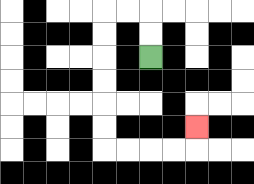{'start': '[6, 2]', 'end': '[8, 5]', 'path_directions': 'U,U,L,L,D,D,D,D,D,D,R,R,R,R,U', 'path_coordinates': '[[6, 2], [6, 1], [6, 0], [5, 0], [4, 0], [4, 1], [4, 2], [4, 3], [4, 4], [4, 5], [4, 6], [5, 6], [6, 6], [7, 6], [8, 6], [8, 5]]'}